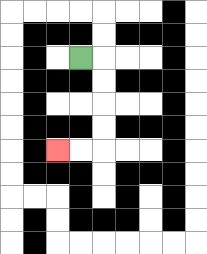{'start': '[3, 2]', 'end': '[2, 6]', 'path_directions': 'R,D,D,D,D,L,L', 'path_coordinates': '[[3, 2], [4, 2], [4, 3], [4, 4], [4, 5], [4, 6], [3, 6], [2, 6]]'}